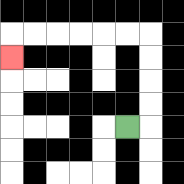{'start': '[5, 5]', 'end': '[0, 2]', 'path_directions': 'R,U,U,U,U,L,L,L,L,L,L,D', 'path_coordinates': '[[5, 5], [6, 5], [6, 4], [6, 3], [6, 2], [6, 1], [5, 1], [4, 1], [3, 1], [2, 1], [1, 1], [0, 1], [0, 2]]'}